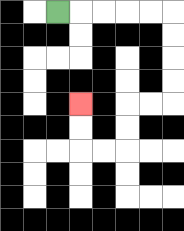{'start': '[2, 0]', 'end': '[3, 4]', 'path_directions': 'R,R,R,R,R,D,D,D,D,L,L,D,D,L,L,U,U', 'path_coordinates': '[[2, 0], [3, 0], [4, 0], [5, 0], [6, 0], [7, 0], [7, 1], [7, 2], [7, 3], [7, 4], [6, 4], [5, 4], [5, 5], [5, 6], [4, 6], [3, 6], [3, 5], [3, 4]]'}